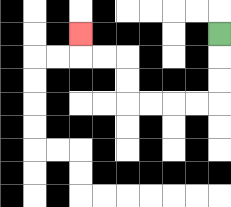{'start': '[9, 1]', 'end': '[3, 1]', 'path_directions': 'D,D,D,L,L,L,L,U,U,L,L,U', 'path_coordinates': '[[9, 1], [9, 2], [9, 3], [9, 4], [8, 4], [7, 4], [6, 4], [5, 4], [5, 3], [5, 2], [4, 2], [3, 2], [3, 1]]'}